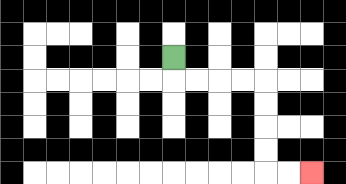{'start': '[7, 2]', 'end': '[13, 7]', 'path_directions': 'D,R,R,R,R,D,D,D,D,R,R', 'path_coordinates': '[[7, 2], [7, 3], [8, 3], [9, 3], [10, 3], [11, 3], [11, 4], [11, 5], [11, 6], [11, 7], [12, 7], [13, 7]]'}